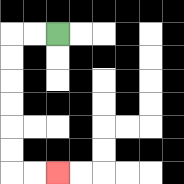{'start': '[2, 1]', 'end': '[2, 7]', 'path_directions': 'L,L,D,D,D,D,D,D,R,R', 'path_coordinates': '[[2, 1], [1, 1], [0, 1], [0, 2], [0, 3], [0, 4], [0, 5], [0, 6], [0, 7], [1, 7], [2, 7]]'}